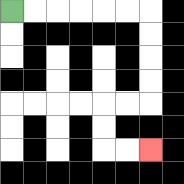{'start': '[0, 0]', 'end': '[6, 6]', 'path_directions': 'R,R,R,R,R,R,D,D,D,D,L,L,D,D,R,R', 'path_coordinates': '[[0, 0], [1, 0], [2, 0], [3, 0], [4, 0], [5, 0], [6, 0], [6, 1], [6, 2], [6, 3], [6, 4], [5, 4], [4, 4], [4, 5], [4, 6], [5, 6], [6, 6]]'}